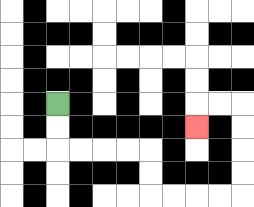{'start': '[2, 4]', 'end': '[8, 5]', 'path_directions': 'D,D,R,R,R,R,D,D,R,R,R,R,U,U,U,U,L,L,D', 'path_coordinates': '[[2, 4], [2, 5], [2, 6], [3, 6], [4, 6], [5, 6], [6, 6], [6, 7], [6, 8], [7, 8], [8, 8], [9, 8], [10, 8], [10, 7], [10, 6], [10, 5], [10, 4], [9, 4], [8, 4], [8, 5]]'}